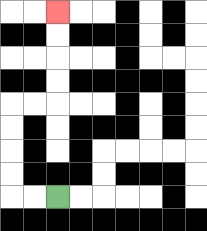{'start': '[2, 8]', 'end': '[2, 0]', 'path_directions': 'L,L,U,U,U,U,R,R,U,U,U,U', 'path_coordinates': '[[2, 8], [1, 8], [0, 8], [0, 7], [0, 6], [0, 5], [0, 4], [1, 4], [2, 4], [2, 3], [2, 2], [2, 1], [2, 0]]'}